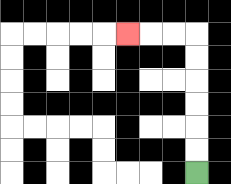{'start': '[8, 7]', 'end': '[5, 1]', 'path_directions': 'U,U,U,U,U,U,L,L,L', 'path_coordinates': '[[8, 7], [8, 6], [8, 5], [8, 4], [8, 3], [8, 2], [8, 1], [7, 1], [6, 1], [5, 1]]'}